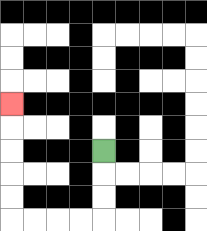{'start': '[4, 6]', 'end': '[0, 4]', 'path_directions': 'D,D,D,L,L,L,L,U,U,U,U,U', 'path_coordinates': '[[4, 6], [4, 7], [4, 8], [4, 9], [3, 9], [2, 9], [1, 9], [0, 9], [0, 8], [0, 7], [0, 6], [0, 5], [0, 4]]'}